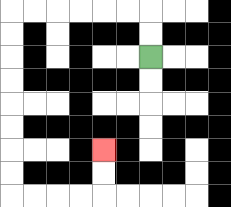{'start': '[6, 2]', 'end': '[4, 6]', 'path_directions': 'U,U,L,L,L,L,L,L,D,D,D,D,D,D,D,D,R,R,R,R,U,U', 'path_coordinates': '[[6, 2], [6, 1], [6, 0], [5, 0], [4, 0], [3, 0], [2, 0], [1, 0], [0, 0], [0, 1], [0, 2], [0, 3], [0, 4], [0, 5], [0, 6], [0, 7], [0, 8], [1, 8], [2, 8], [3, 8], [4, 8], [4, 7], [4, 6]]'}